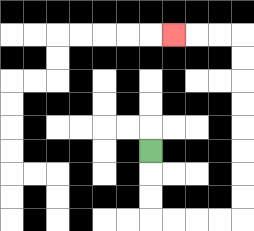{'start': '[6, 6]', 'end': '[7, 1]', 'path_directions': 'D,D,D,R,R,R,R,U,U,U,U,U,U,U,U,L,L,L', 'path_coordinates': '[[6, 6], [6, 7], [6, 8], [6, 9], [7, 9], [8, 9], [9, 9], [10, 9], [10, 8], [10, 7], [10, 6], [10, 5], [10, 4], [10, 3], [10, 2], [10, 1], [9, 1], [8, 1], [7, 1]]'}